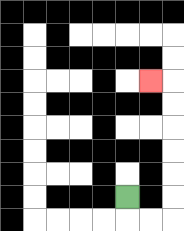{'start': '[5, 8]', 'end': '[6, 3]', 'path_directions': 'D,R,R,U,U,U,U,U,U,L', 'path_coordinates': '[[5, 8], [5, 9], [6, 9], [7, 9], [7, 8], [7, 7], [7, 6], [7, 5], [7, 4], [7, 3], [6, 3]]'}